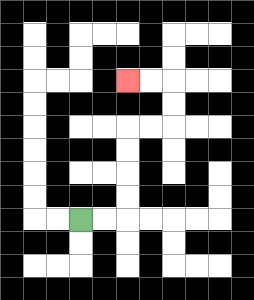{'start': '[3, 9]', 'end': '[5, 3]', 'path_directions': 'R,R,U,U,U,U,R,R,U,U,L,L', 'path_coordinates': '[[3, 9], [4, 9], [5, 9], [5, 8], [5, 7], [5, 6], [5, 5], [6, 5], [7, 5], [7, 4], [7, 3], [6, 3], [5, 3]]'}